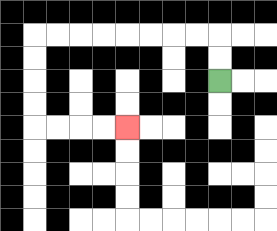{'start': '[9, 3]', 'end': '[5, 5]', 'path_directions': 'U,U,L,L,L,L,L,L,L,L,D,D,D,D,R,R,R,R', 'path_coordinates': '[[9, 3], [9, 2], [9, 1], [8, 1], [7, 1], [6, 1], [5, 1], [4, 1], [3, 1], [2, 1], [1, 1], [1, 2], [1, 3], [1, 4], [1, 5], [2, 5], [3, 5], [4, 5], [5, 5]]'}